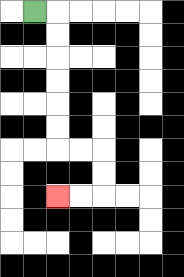{'start': '[1, 0]', 'end': '[2, 8]', 'path_directions': 'R,D,D,D,D,D,D,R,R,D,D,L,L', 'path_coordinates': '[[1, 0], [2, 0], [2, 1], [2, 2], [2, 3], [2, 4], [2, 5], [2, 6], [3, 6], [4, 6], [4, 7], [4, 8], [3, 8], [2, 8]]'}